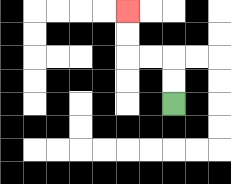{'start': '[7, 4]', 'end': '[5, 0]', 'path_directions': 'U,U,L,L,U,U', 'path_coordinates': '[[7, 4], [7, 3], [7, 2], [6, 2], [5, 2], [5, 1], [5, 0]]'}